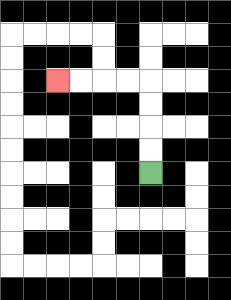{'start': '[6, 7]', 'end': '[2, 3]', 'path_directions': 'U,U,U,U,L,L,L,L', 'path_coordinates': '[[6, 7], [6, 6], [6, 5], [6, 4], [6, 3], [5, 3], [4, 3], [3, 3], [2, 3]]'}